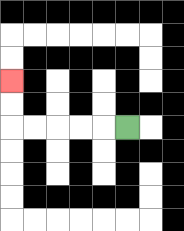{'start': '[5, 5]', 'end': '[0, 3]', 'path_directions': 'L,L,L,L,L,U,U', 'path_coordinates': '[[5, 5], [4, 5], [3, 5], [2, 5], [1, 5], [0, 5], [0, 4], [0, 3]]'}